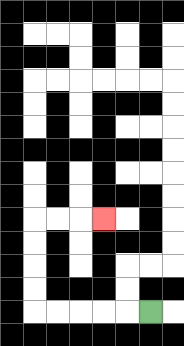{'start': '[6, 13]', 'end': '[4, 9]', 'path_directions': 'L,L,L,L,L,U,U,U,U,R,R,R', 'path_coordinates': '[[6, 13], [5, 13], [4, 13], [3, 13], [2, 13], [1, 13], [1, 12], [1, 11], [1, 10], [1, 9], [2, 9], [3, 9], [4, 9]]'}